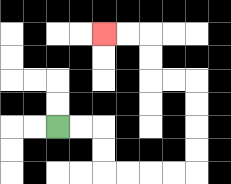{'start': '[2, 5]', 'end': '[4, 1]', 'path_directions': 'R,R,D,D,R,R,R,R,U,U,U,U,L,L,U,U,L,L', 'path_coordinates': '[[2, 5], [3, 5], [4, 5], [4, 6], [4, 7], [5, 7], [6, 7], [7, 7], [8, 7], [8, 6], [8, 5], [8, 4], [8, 3], [7, 3], [6, 3], [6, 2], [6, 1], [5, 1], [4, 1]]'}